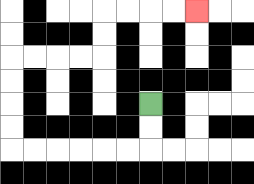{'start': '[6, 4]', 'end': '[8, 0]', 'path_directions': 'D,D,L,L,L,L,L,L,U,U,U,U,R,R,R,R,U,U,R,R,R,R', 'path_coordinates': '[[6, 4], [6, 5], [6, 6], [5, 6], [4, 6], [3, 6], [2, 6], [1, 6], [0, 6], [0, 5], [0, 4], [0, 3], [0, 2], [1, 2], [2, 2], [3, 2], [4, 2], [4, 1], [4, 0], [5, 0], [6, 0], [7, 0], [8, 0]]'}